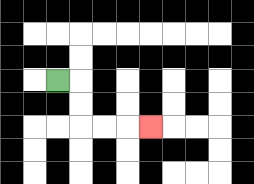{'start': '[2, 3]', 'end': '[6, 5]', 'path_directions': 'R,D,D,R,R,R', 'path_coordinates': '[[2, 3], [3, 3], [3, 4], [3, 5], [4, 5], [5, 5], [6, 5]]'}